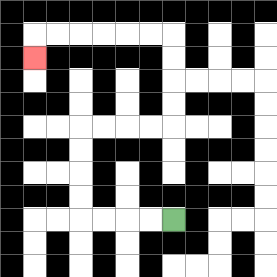{'start': '[7, 9]', 'end': '[1, 2]', 'path_directions': 'L,L,L,L,U,U,U,U,R,R,R,R,U,U,U,U,L,L,L,L,L,L,D', 'path_coordinates': '[[7, 9], [6, 9], [5, 9], [4, 9], [3, 9], [3, 8], [3, 7], [3, 6], [3, 5], [4, 5], [5, 5], [6, 5], [7, 5], [7, 4], [7, 3], [7, 2], [7, 1], [6, 1], [5, 1], [4, 1], [3, 1], [2, 1], [1, 1], [1, 2]]'}